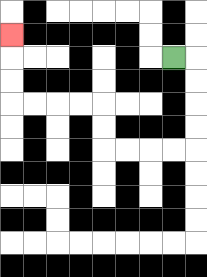{'start': '[7, 2]', 'end': '[0, 1]', 'path_directions': 'R,D,D,D,D,L,L,L,L,U,U,L,L,L,L,U,U,U', 'path_coordinates': '[[7, 2], [8, 2], [8, 3], [8, 4], [8, 5], [8, 6], [7, 6], [6, 6], [5, 6], [4, 6], [4, 5], [4, 4], [3, 4], [2, 4], [1, 4], [0, 4], [0, 3], [0, 2], [0, 1]]'}